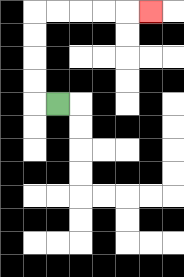{'start': '[2, 4]', 'end': '[6, 0]', 'path_directions': 'L,U,U,U,U,R,R,R,R,R', 'path_coordinates': '[[2, 4], [1, 4], [1, 3], [1, 2], [1, 1], [1, 0], [2, 0], [3, 0], [4, 0], [5, 0], [6, 0]]'}